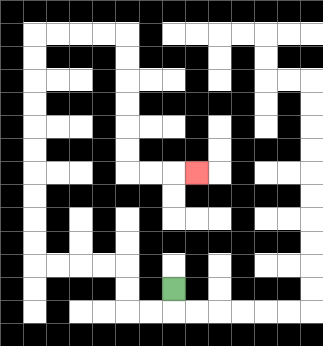{'start': '[7, 12]', 'end': '[8, 7]', 'path_directions': 'D,L,L,U,U,L,L,L,L,U,U,U,U,U,U,U,U,U,U,R,R,R,R,D,D,D,D,D,D,R,R,R', 'path_coordinates': '[[7, 12], [7, 13], [6, 13], [5, 13], [5, 12], [5, 11], [4, 11], [3, 11], [2, 11], [1, 11], [1, 10], [1, 9], [1, 8], [1, 7], [1, 6], [1, 5], [1, 4], [1, 3], [1, 2], [1, 1], [2, 1], [3, 1], [4, 1], [5, 1], [5, 2], [5, 3], [5, 4], [5, 5], [5, 6], [5, 7], [6, 7], [7, 7], [8, 7]]'}